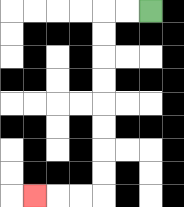{'start': '[6, 0]', 'end': '[1, 8]', 'path_directions': 'L,L,D,D,D,D,D,D,D,D,L,L,L', 'path_coordinates': '[[6, 0], [5, 0], [4, 0], [4, 1], [4, 2], [4, 3], [4, 4], [4, 5], [4, 6], [4, 7], [4, 8], [3, 8], [2, 8], [1, 8]]'}